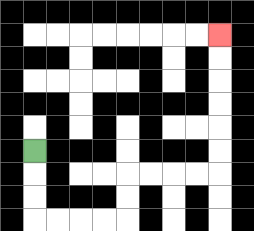{'start': '[1, 6]', 'end': '[9, 1]', 'path_directions': 'D,D,D,R,R,R,R,U,U,R,R,R,R,U,U,U,U,U,U', 'path_coordinates': '[[1, 6], [1, 7], [1, 8], [1, 9], [2, 9], [3, 9], [4, 9], [5, 9], [5, 8], [5, 7], [6, 7], [7, 7], [8, 7], [9, 7], [9, 6], [9, 5], [9, 4], [9, 3], [9, 2], [9, 1]]'}